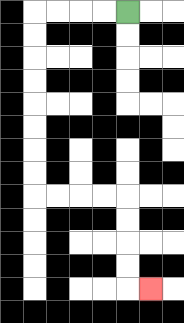{'start': '[5, 0]', 'end': '[6, 12]', 'path_directions': 'L,L,L,L,D,D,D,D,D,D,D,D,R,R,R,R,D,D,D,D,R', 'path_coordinates': '[[5, 0], [4, 0], [3, 0], [2, 0], [1, 0], [1, 1], [1, 2], [1, 3], [1, 4], [1, 5], [1, 6], [1, 7], [1, 8], [2, 8], [3, 8], [4, 8], [5, 8], [5, 9], [5, 10], [5, 11], [5, 12], [6, 12]]'}